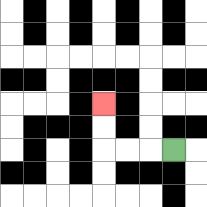{'start': '[7, 6]', 'end': '[4, 4]', 'path_directions': 'L,L,L,U,U', 'path_coordinates': '[[7, 6], [6, 6], [5, 6], [4, 6], [4, 5], [4, 4]]'}